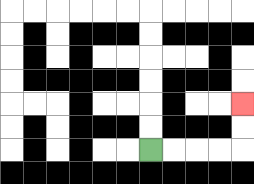{'start': '[6, 6]', 'end': '[10, 4]', 'path_directions': 'R,R,R,R,U,U', 'path_coordinates': '[[6, 6], [7, 6], [8, 6], [9, 6], [10, 6], [10, 5], [10, 4]]'}